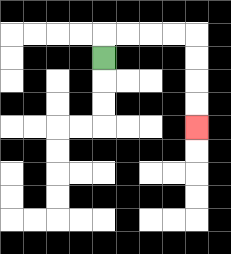{'start': '[4, 2]', 'end': '[8, 5]', 'path_directions': 'U,R,R,R,R,D,D,D,D', 'path_coordinates': '[[4, 2], [4, 1], [5, 1], [6, 1], [7, 1], [8, 1], [8, 2], [8, 3], [8, 4], [8, 5]]'}